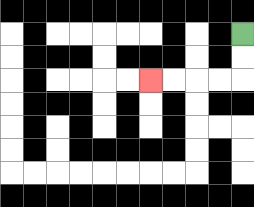{'start': '[10, 1]', 'end': '[6, 3]', 'path_directions': 'D,D,L,L,L,L', 'path_coordinates': '[[10, 1], [10, 2], [10, 3], [9, 3], [8, 3], [7, 3], [6, 3]]'}